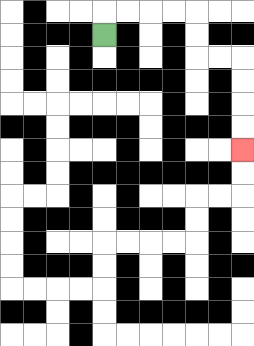{'start': '[4, 1]', 'end': '[10, 6]', 'path_directions': 'U,R,R,R,R,D,D,R,R,D,D,D,D', 'path_coordinates': '[[4, 1], [4, 0], [5, 0], [6, 0], [7, 0], [8, 0], [8, 1], [8, 2], [9, 2], [10, 2], [10, 3], [10, 4], [10, 5], [10, 6]]'}